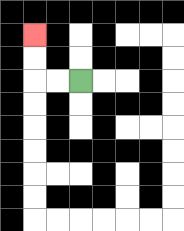{'start': '[3, 3]', 'end': '[1, 1]', 'path_directions': 'L,L,U,U', 'path_coordinates': '[[3, 3], [2, 3], [1, 3], [1, 2], [1, 1]]'}